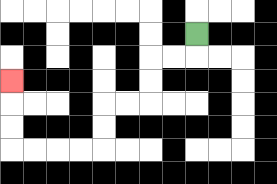{'start': '[8, 1]', 'end': '[0, 3]', 'path_directions': 'D,L,L,D,D,L,L,D,D,L,L,L,L,U,U,U', 'path_coordinates': '[[8, 1], [8, 2], [7, 2], [6, 2], [6, 3], [6, 4], [5, 4], [4, 4], [4, 5], [4, 6], [3, 6], [2, 6], [1, 6], [0, 6], [0, 5], [0, 4], [0, 3]]'}